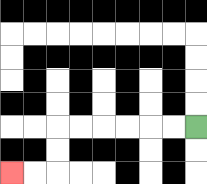{'start': '[8, 5]', 'end': '[0, 7]', 'path_directions': 'L,L,L,L,L,L,D,D,L,L', 'path_coordinates': '[[8, 5], [7, 5], [6, 5], [5, 5], [4, 5], [3, 5], [2, 5], [2, 6], [2, 7], [1, 7], [0, 7]]'}